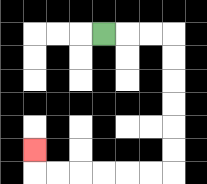{'start': '[4, 1]', 'end': '[1, 6]', 'path_directions': 'R,R,R,D,D,D,D,D,D,L,L,L,L,L,L,U', 'path_coordinates': '[[4, 1], [5, 1], [6, 1], [7, 1], [7, 2], [7, 3], [7, 4], [7, 5], [7, 6], [7, 7], [6, 7], [5, 7], [4, 7], [3, 7], [2, 7], [1, 7], [1, 6]]'}